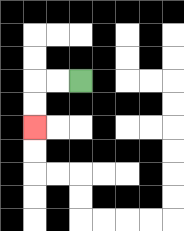{'start': '[3, 3]', 'end': '[1, 5]', 'path_directions': 'L,L,D,D', 'path_coordinates': '[[3, 3], [2, 3], [1, 3], [1, 4], [1, 5]]'}